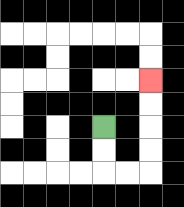{'start': '[4, 5]', 'end': '[6, 3]', 'path_directions': 'D,D,R,R,U,U,U,U', 'path_coordinates': '[[4, 5], [4, 6], [4, 7], [5, 7], [6, 7], [6, 6], [6, 5], [6, 4], [6, 3]]'}